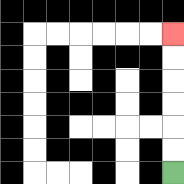{'start': '[7, 7]', 'end': '[7, 1]', 'path_directions': 'U,U,U,U,U,U', 'path_coordinates': '[[7, 7], [7, 6], [7, 5], [7, 4], [7, 3], [7, 2], [7, 1]]'}